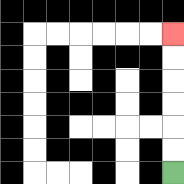{'start': '[7, 7]', 'end': '[7, 1]', 'path_directions': 'U,U,U,U,U,U', 'path_coordinates': '[[7, 7], [7, 6], [7, 5], [7, 4], [7, 3], [7, 2], [7, 1]]'}